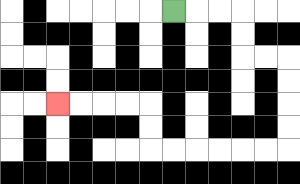{'start': '[7, 0]', 'end': '[2, 4]', 'path_directions': 'R,R,R,D,D,R,R,D,D,D,D,L,L,L,L,L,L,U,U,L,L,L,L', 'path_coordinates': '[[7, 0], [8, 0], [9, 0], [10, 0], [10, 1], [10, 2], [11, 2], [12, 2], [12, 3], [12, 4], [12, 5], [12, 6], [11, 6], [10, 6], [9, 6], [8, 6], [7, 6], [6, 6], [6, 5], [6, 4], [5, 4], [4, 4], [3, 4], [2, 4]]'}